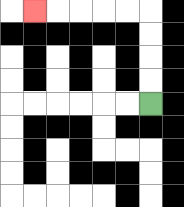{'start': '[6, 4]', 'end': '[1, 0]', 'path_directions': 'U,U,U,U,L,L,L,L,L', 'path_coordinates': '[[6, 4], [6, 3], [6, 2], [6, 1], [6, 0], [5, 0], [4, 0], [3, 0], [2, 0], [1, 0]]'}